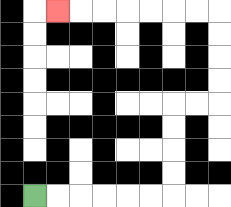{'start': '[1, 8]', 'end': '[2, 0]', 'path_directions': 'R,R,R,R,R,R,U,U,U,U,R,R,U,U,U,U,L,L,L,L,L,L,L', 'path_coordinates': '[[1, 8], [2, 8], [3, 8], [4, 8], [5, 8], [6, 8], [7, 8], [7, 7], [7, 6], [7, 5], [7, 4], [8, 4], [9, 4], [9, 3], [9, 2], [9, 1], [9, 0], [8, 0], [7, 0], [6, 0], [5, 0], [4, 0], [3, 0], [2, 0]]'}